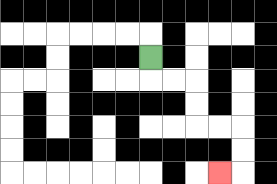{'start': '[6, 2]', 'end': '[9, 7]', 'path_directions': 'D,R,R,D,D,R,R,D,D,L', 'path_coordinates': '[[6, 2], [6, 3], [7, 3], [8, 3], [8, 4], [8, 5], [9, 5], [10, 5], [10, 6], [10, 7], [9, 7]]'}